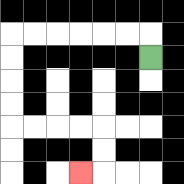{'start': '[6, 2]', 'end': '[3, 7]', 'path_directions': 'U,L,L,L,L,L,L,D,D,D,D,R,R,R,R,D,D,L', 'path_coordinates': '[[6, 2], [6, 1], [5, 1], [4, 1], [3, 1], [2, 1], [1, 1], [0, 1], [0, 2], [0, 3], [0, 4], [0, 5], [1, 5], [2, 5], [3, 5], [4, 5], [4, 6], [4, 7], [3, 7]]'}